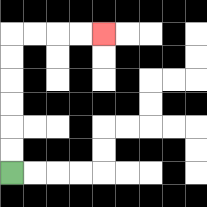{'start': '[0, 7]', 'end': '[4, 1]', 'path_directions': 'U,U,U,U,U,U,R,R,R,R', 'path_coordinates': '[[0, 7], [0, 6], [0, 5], [0, 4], [0, 3], [0, 2], [0, 1], [1, 1], [2, 1], [3, 1], [4, 1]]'}